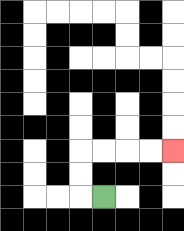{'start': '[4, 8]', 'end': '[7, 6]', 'path_directions': 'L,U,U,R,R,R,R', 'path_coordinates': '[[4, 8], [3, 8], [3, 7], [3, 6], [4, 6], [5, 6], [6, 6], [7, 6]]'}